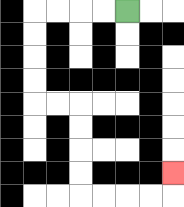{'start': '[5, 0]', 'end': '[7, 7]', 'path_directions': 'L,L,L,L,D,D,D,D,R,R,D,D,D,D,R,R,R,R,U', 'path_coordinates': '[[5, 0], [4, 0], [3, 0], [2, 0], [1, 0], [1, 1], [1, 2], [1, 3], [1, 4], [2, 4], [3, 4], [3, 5], [3, 6], [3, 7], [3, 8], [4, 8], [5, 8], [6, 8], [7, 8], [7, 7]]'}